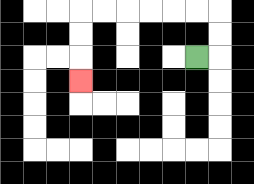{'start': '[8, 2]', 'end': '[3, 3]', 'path_directions': 'R,U,U,L,L,L,L,L,L,D,D,D', 'path_coordinates': '[[8, 2], [9, 2], [9, 1], [9, 0], [8, 0], [7, 0], [6, 0], [5, 0], [4, 0], [3, 0], [3, 1], [3, 2], [3, 3]]'}